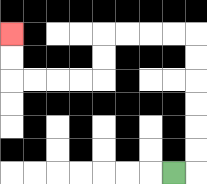{'start': '[7, 7]', 'end': '[0, 1]', 'path_directions': 'R,U,U,U,U,U,U,L,L,L,L,D,D,L,L,L,L,U,U', 'path_coordinates': '[[7, 7], [8, 7], [8, 6], [8, 5], [8, 4], [8, 3], [8, 2], [8, 1], [7, 1], [6, 1], [5, 1], [4, 1], [4, 2], [4, 3], [3, 3], [2, 3], [1, 3], [0, 3], [0, 2], [0, 1]]'}